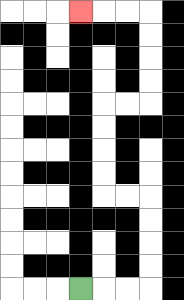{'start': '[3, 12]', 'end': '[3, 0]', 'path_directions': 'R,R,R,U,U,U,U,L,L,U,U,U,U,R,R,U,U,U,U,L,L,L', 'path_coordinates': '[[3, 12], [4, 12], [5, 12], [6, 12], [6, 11], [6, 10], [6, 9], [6, 8], [5, 8], [4, 8], [4, 7], [4, 6], [4, 5], [4, 4], [5, 4], [6, 4], [6, 3], [6, 2], [6, 1], [6, 0], [5, 0], [4, 0], [3, 0]]'}